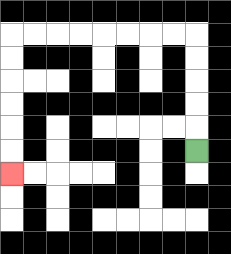{'start': '[8, 6]', 'end': '[0, 7]', 'path_directions': 'U,U,U,U,U,L,L,L,L,L,L,L,L,D,D,D,D,D,D', 'path_coordinates': '[[8, 6], [8, 5], [8, 4], [8, 3], [8, 2], [8, 1], [7, 1], [6, 1], [5, 1], [4, 1], [3, 1], [2, 1], [1, 1], [0, 1], [0, 2], [0, 3], [0, 4], [0, 5], [0, 6], [0, 7]]'}